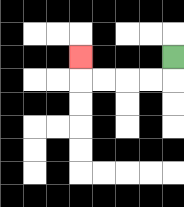{'start': '[7, 2]', 'end': '[3, 2]', 'path_directions': 'D,L,L,L,L,U', 'path_coordinates': '[[7, 2], [7, 3], [6, 3], [5, 3], [4, 3], [3, 3], [3, 2]]'}